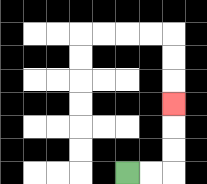{'start': '[5, 7]', 'end': '[7, 4]', 'path_directions': 'R,R,U,U,U', 'path_coordinates': '[[5, 7], [6, 7], [7, 7], [7, 6], [7, 5], [7, 4]]'}